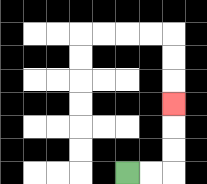{'start': '[5, 7]', 'end': '[7, 4]', 'path_directions': 'R,R,U,U,U', 'path_coordinates': '[[5, 7], [6, 7], [7, 7], [7, 6], [7, 5], [7, 4]]'}